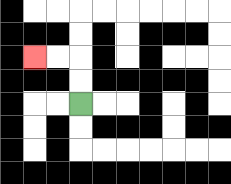{'start': '[3, 4]', 'end': '[1, 2]', 'path_directions': 'U,U,L,L', 'path_coordinates': '[[3, 4], [3, 3], [3, 2], [2, 2], [1, 2]]'}